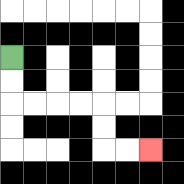{'start': '[0, 2]', 'end': '[6, 6]', 'path_directions': 'D,D,R,R,R,R,D,D,R,R', 'path_coordinates': '[[0, 2], [0, 3], [0, 4], [1, 4], [2, 4], [3, 4], [4, 4], [4, 5], [4, 6], [5, 6], [6, 6]]'}